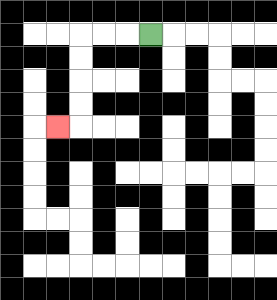{'start': '[6, 1]', 'end': '[2, 5]', 'path_directions': 'L,L,L,D,D,D,D,L', 'path_coordinates': '[[6, 1], [5, 1], [4, 1], [3, 1], [3, 2], [3, 3], [3, 4], [3, 5], [2, 5]]'}